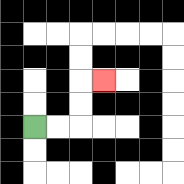{'start': '[1, 5]', 'end': '[4, 3]', 'path_directions': 'R,R,U,U,R', 'path_coordinates': '[[1, 5], [2, 5], [3, 5], [3, 4], [3, 3], [4, 3]]'}